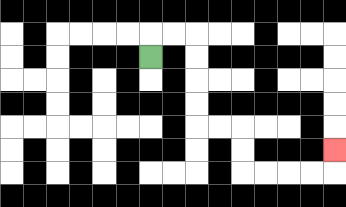{'start': '[6, 2]', 'end': '[14, 6]', 'path_directions': 'U,R,R,D,D,D,D,R,R,D,D,R,R,R,R,U', 'path_coordinates': '[[6, 2], [6, 1], [7, 1], [8, 1], [8, 2], [8, 3], [8, 4], [8, 5], [9, 5], [10, 5], [10, 6], [10, 7], [11, 7], [12, 7], [13, 7], [14, 7], [14, 6]]'}